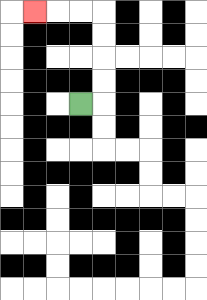{'start': '[3, 4]', 'end': '[1, 0]', 'path_directions': 'R,U,U,U,U,L,L,L', 'path_coordinates': '[[3, 4], [4, 4], [4, 3], [4, 2], [4, 1], [4, 0], [3, 0], [2, 0], [1, 0]]'}